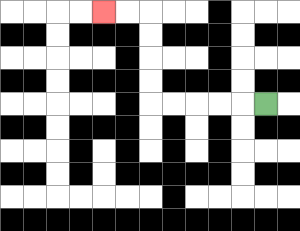{'start': '[11, 4]', 'end': '[4, 0]', 'path_directions': 'L,L,L,L,L,U,U,U,U,L,L', 'path_coordinates': '[[11, 4], [10, 4], [9, 4], [8, 4], [7, 4], [6, 4], [6, 3], [6, 2], [6, 1], [6, 0], [5, 0], [4, 0]]'}